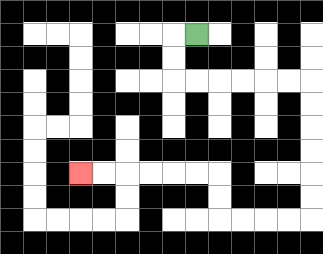{'start': '[8, 1]', 'end': '[3, 7]', 'path_directions': 'L,D,D,R,R,R,R,R,R,D,D,D,D,D,D,L,L,L,L,U,U,L,L,L,L,L,L', 'path_coordinates': '[[8, 1], [7, 1], [7, 2], [7, 3], [8, 3], [9, 3], [10, 3], [11, 3], [12, 3], [13, 3], [13, 4], [13, 5], [13, 6], [13, 7], [13, 8], [13, 9], [12, 9], [11, 9], [10, 9], [9, 9], [9, 8], [9, 7], [8, 7], [7, 7], [6, 7], [5, 7], [4, 7], [3, 7]]'}